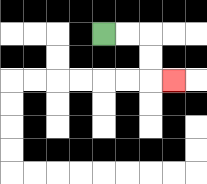{'start': '[4, 1]', 'end': '[7, 3]', 'path_directions': 'R,R,D,D,R', 'path_coordinates': '[[4, 1], [5, 1], [6, 1], [6, 2], [6, 3], [7, 3]]'}